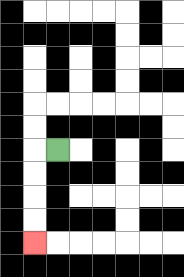{'start': '[2, 6]', 'end': '[1, 10]', 'path_directions': 'L,D,D,D,D', 'path_coordinates': '[[2, 6], [1, 6], [1, 7], [1, 8], [1, 9], [1, 10]]'}